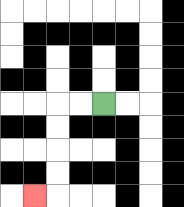{'start': '[4, 4]', 'end': '[1, 8]', 'path_directions': 'L,L,D,D,D,D,L', 'path_coordinates': '[[4, 4], [3, 4], [2, 4], [2, 5], [2, 6], [2, 7], [2, 8], [1, 8]]'}